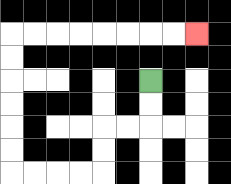{'start': '[6, 3]', 'end': '[8, 1]', 'path_directions': 'D,D,L,L,D,D,L,L,L,L,U,U,U,U,U,U,R,R,R,R,R,R,R,R', 'path_coordinates': '[[6, 3], [6, 4], [6, 5], [5, 5], [4, 5], [4, 6], [4, 7], [3, 7], [2, 7], [1, 7], [0, 7], [0, 6], [0, 5], [0, 4], [0, 3], [0, 2], [0, 1], [1, 1], [2, 1], [3, 1], [4, 1], [5, 1], [6, 1], [7, 1], [8, 1]]'}